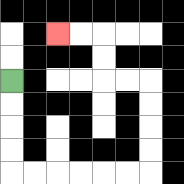{'start': '[0, 3]', 'end': '[2, 1]', 'path_directions': 'D,D,D,D,R,R,R,R,R,R,U,U,U,U,L,L,U,U,L,L', 'path_coordinates': '[[0, 3], [0, 4], [0, 5], [0, 6], [0, 7], [1, 7], [2, 7], [3, 7], [4, 7], [5, 7], [6, 7], [6, 6], [6, 5], [6, 4], [6, 3], [5, 3], [4, 3], [4, 2], [4, 1], [3, 1], [2, 1]]'}